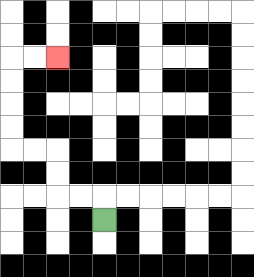{'start': '[4, 9]', 'end': '[2, 2]', 'path_directions': 'U,L,L,U,U,L,L,U,U,U,U,R,R', 'path_coordinates': '[[4, 9], [4, 8], [3, 8], [2, 8], [2, 7], [2, 6], [1, 6], [0, 6], [0, 5], [0, 4], [0, 3], [0, 2], [1, 2], [2, 2]]'}